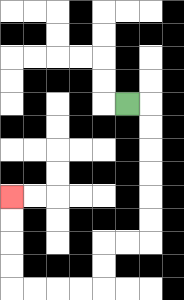{'start': '[5, 4]', 'end': '[0, 8]', 'path_directions': 'R,D,D,D,D,D,D,L,L,D,D,L,L,L,L,U,U,U,U', 'path_coordinates': '[[5, 4], [6, 4], [6, 5], [6, 6], [6, 7], [6, 8], [6, 9], [6, 10], [5, 10], [4, 10], [4, 11], [4, 12], [3, 12], [2, 12], [1, 12], [0, 12], [0, 11], [0, 10], [0, 9], [0, 8]]'}